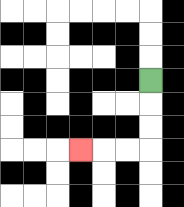{'start': '[6, 3]', 'end': '[3, 6]', 'path_directions': 'D,D,D,L,L,L', 'path_coordinates': '[[6, 3], [6, 4], [6, 5], [6, 6], [5, 6], [4, 6], [3, 6]]'}